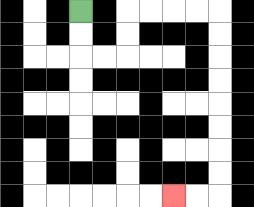{'start': '[3, 0]', 'end': '[7, 8]', 'path_directions': 'D,D,R,R,U,U,R,R,R,R,D,D,D,D,D,D,D,D,L,L', 'path_coordinates': '[[3, 0], [3, 1], [3, 2], [4, 2], [5, 2], [5, 1], [5, 0], [6, 0], [7, 0], [8, 0], [9, 0], [9, 1], [9, 2], [9, 3], [9, 4], [9, 5], [9, 6], [9, 7], [9, 8], [8, 8], [7, 8]]'}